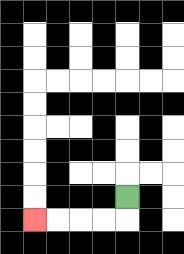{'start': '[5, 8]', 'end': '[1, 9]', 'path_directions': 'D,L,L,L,L', 'path_coordinates': '[[5, 8], [5, 9], [4, 9], [3, 9], [2, 9], [1, 9]]'}